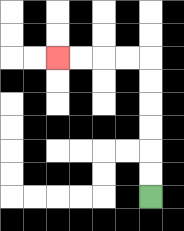{'start': '[6, 8]', 'end': '[2, 2]', 'path_directions': 'U,U,U,U,U,U,L,L,L,L', 'path_coordinates': '[[6, 8], [6, 7], [6, 6], [6, 5], [6, 4], [6, 3], [6, 2], [5, 2], [4, 2], [3, 2], [2, 2]]'}